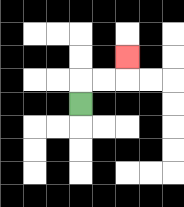{'start': '[3, 4]', 'end': '[5, 2]', 'path_directions': 'U,R,R,U', 'path_coordinates': '[[3, 4], [3, 3], [4, 3], [5, 3], [5, 2]]'}